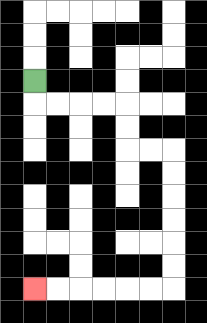{'start': '[1, 3]', 'end': '[1, 12]', 'path_directions': 'D,R,R,R,R,D,D,R,R,D,D,D,D,D,D,L,L,L,L,L,L', 'path_coordinates': '[[1, 3], [1, 4], [2, 4], [3, 4], [4, 4], [5, 4], [5, 5], [5, 6], [6, 6], [7, 6], [7, 7], [7, 8], [7, 9], [7, 10], [7, 11], [7, 12], [6, 12], [5, 12], [4, 12], [3, 12], [2, 12], [1, 12]]'}